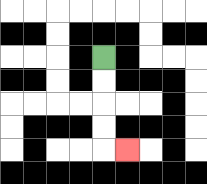{'start': '[4, 2]', 'end': '[5, 6]', 'path_directions': 'D,D,D,D,R', 'path_coordinates': '[[4, 2], [4, 3], [4, 4], [4, 5], [4, 6], [5, 6]]'}